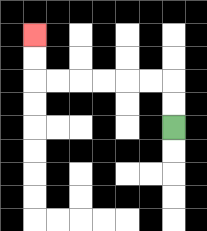{'start': '[7, 5]', 'end': '[1, 1]', 'path_directions': 'U,U,L,L,L,L,L,L,U,U', 'path_coordinates': '[[7, 5], [7, 4], [7, 3], [6, 3], [5, 3], [4, 3], [3, 3], [2, 3], [1, 3], [1, 2], [1, 1]]'}